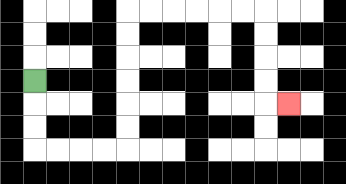{'start': '[1, 3]', 'end': '[12, 4]', 'path_directions': 'D,D,D,R,R,R,R,U,U,U,U,U,U,R,R,R,R,R,R,D,D,D,D,R', 'path_coordinates': '[[1, 3], [1, 4], [1, 5], [1, 6], [2, 6], [3, 6], [4, 6], [5, 6], [5, 5], [5, 4], [5, 3], [5, 2], [5, 1], [5, 0], [6, 0], [7, 0], [8, 0], [9, 0], [10, 0], [11, 0], [11, 1], [11, 2], [11, 3], [11, 4], [12, 4]]'}